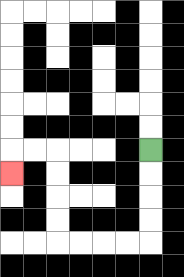{'start': '[6, 6]', 'end': '[0, 7]', 'path_directions': 'D,D,D,D,L,L,L,L,U,U,U,U,L,L,D', 'path_coordinates': '[[6, 6], [6, 7], [6, 8], [6, 9], [6, 10], [5, 10], [4, 10], [3, 10], [2, 10], [2, 9], [2, 8], [2, 7], [2, 6], [1, 6], [0, 6], [0, 7]]'}